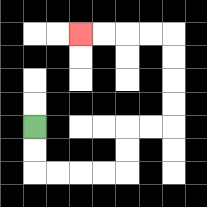{'start': '[1, 5]', 'end': '[3, 1]', 'path_directions': 'D,D,R,R,R,R,U,U,R,R,U,U,U,U,L,L,L,L', 'path_coordinates': '[[1, 5], [1, 6], [1, 7], [2, 7], [3, 7], [4, 7], [5, 7], [5, 6], [5, 5], [6, 5], [7, 5], [7, 4], [7, 3], [7, 2], [7, 1], [6, 1], [5, 1], [4, 1], [3, 1]]'}